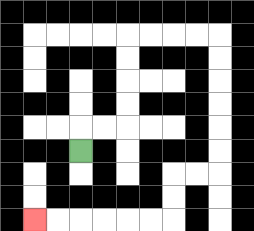{'start': '[3, 6]', 'end': '[1, 9]', 'path_directions': 'U,R,R,U,U,U,U,R,R,R,R,D,D,D,D,D,D,L,L,D,D,L,L,L,L,L,L', 'path_coordinates': '[[3, 6], [3, 5], [4, 5], [5, 5], [5, 4], [5, 3], [5, 2], [5, 1], [6, 1], [7, 1], [8, 1], [9, 1], [9, 2], [9, 3], [9, 4], [9, 5], [9, 6], [9, 7], [8, 7], [7, 7], [7, 8], [7, 9], [6, 9], [5, 9], [4, 9], [3, 9], [2, 9], [1, 9]]'}